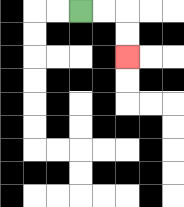{'start': '[3, 0]', 'end': '[5, 2]', 'path_directions': 'R,R,D,D', 'path_coordinates': '[[3, 0], [4, 0], [5, 0], [5, 1], [5, 2]]'}